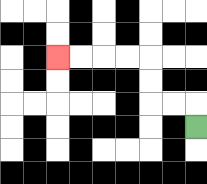{'start': '[8, 5]', 'end': '[2, 2]', 'path_directions': 'U,L,L,U,U,L,L,L,L', 'path_coordinates': '[[8, 5], [8, 4], [7, 4], [6, 4], [6, 3], [6, 2], [5, 2], [4, 2], [3, 2], [2, 2]]'}